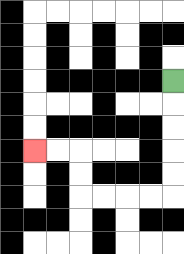{'start': '[7, 3]', 'end': '[1, 6]', 'path_directions': 'D,D,D,D,D,L,L,L,L,U,U,L,L', 'path_coordinates': '[[7, 3], [7, 4], [7, 5], [7, 6], [7, 7], [7, 8], [6, 8], [5, 8], [4, 8], [3, 8], [3, 7], [3, 6], [2, 6], [1, 6]]'}